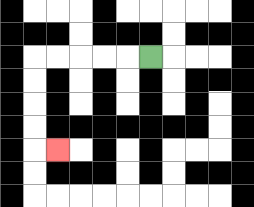{'start': '[6, 2]', 'end': '[2, 6]', 'path_directions': 'L,L,L,L,L,D,D,D,D,R', 'path_coordinates': '[[6, 2], [5, 2], [4, 2], [3, 2], [2, 2], [1, 2], [1, 3], [1, 4], [1, 5], [1, 6], [2, 6]]'}